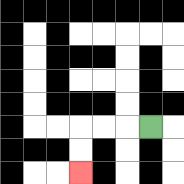{'start': '[6, 5]', 'end': '[3, 7]', 'path_directions': 'L,L,L,D,D', 'path_coordinates': '[[6, 5], [5, 5], [4, 5], [3, 5], [3, 6], [3, 7]]'}